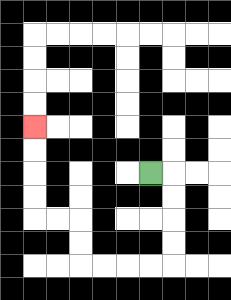{'start': '[6, 7]', 'end': '[1, 5]', 'path_directions': 'R,D,D,D,D,L,L,L,L,U,U,L,L,U,U,U,U', 'path_coordinates': '[[6, 7], [7, 7], [7, 8], [7, 9], [7, 10], [7, 11], [6, 11], [5, 11], [4, 11], [3, 11], [3, 10], [3, 9], [2, 9], [1, 9], [1, 8], [1, 7], [1, 6], [1, 5]]'}